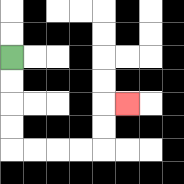{'start': '[0, 2]', 'end': '[5, 4]', 'path_directions': 'D,D,D,D,R,R,R,R,U,U,R', 'path_coordinates': '[[0, 2], [0, 3], [0, 4], [0, 5], [0, 6], [1, 6], [2, 6], [3, 6], [4, 6], [4, 5], [4, 4], [5, 4]]'}